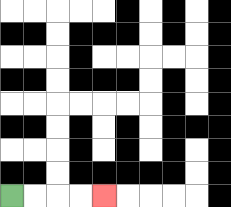{'start': '[0, 8]', 'end': '[4, 8]', 'path_directions': 'R,R,R,R', 'path_coordinates': '[[0, 8], [1, 8], [2, 8], [3, 8], [4, 8]]'}